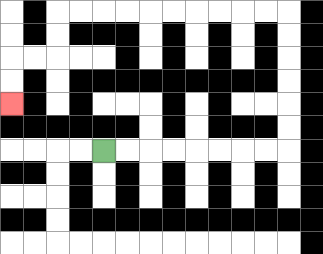{'start': '[4, 6]', 'end': '[0, 4]', 'path_directions': 'R,R,R,R,R,R,R,R,U,U,U,U,U,U,L,L,L,L,L,L,L,L,L,L,D,D,L,L,D,D', 'path_coordinates': '[[4, 6], [5, 6], [6, 6], [7, 6], [8, 6], [9, 6], [10, 6], [11, 6], [12, 6], [12, 5], [12, 4], [12, 3], [12, 2], [12, 1], [12, 0], [11, 0], [10, 0], [9, 0], [8, 0], [7, 0], [6, 0], [5, 0], [4, 0], [3, 0], [2, 0], [2, 1], [2, 2], [1, 2], [0, 2], [0, 3], [0, 4]]'}